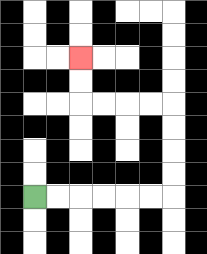{'start': '[1, 8]', 'end': '[3, 2]', 'path_directions': 'R,R,R,R,R,R,U,U,U,U,L,L,L,L,U,U', 'path_coordinates': '[[1, 8], [2, 8], [3, 8], [4, 8], [5, 8], [6, 8], [7, 8], [7, 7], [7, 6], [7, 5], [7, 4], [6, 4], [5, 4], [4, 4], [3, 4], [3, 3], [3, 2]]'}